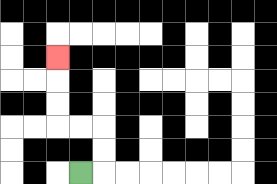{'start': '[3, 7]', 'end': '[2, 2]', 'path_directions': 'R,U,U,L,L,U,U,U', 'path_coordinates': '[[3, 7], [4, 7], [4, 6], [4, 5], [3, 5], [2, 5], [2, 4], [2, 3], [2, 2]]'}